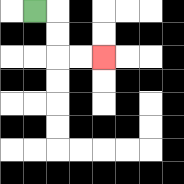{'start': '[1, 0]', 'end': '[4, 2]', 'path_directions': 'R,D,D,R,R', 'path_coordinates': '[[1, 0], [2, 0], [2, 1], [2, 2], [3, 2], [4, 2]]'}